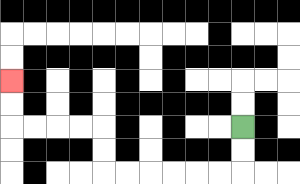{'start': '[10, 5]', 'end': '[0, 3]', 'path_directions': 'D,D,L,L,L,L,L,L,U,U,L,L,L,L,U,U', 'path_coordinates': '[[10, 5], [10, 6], [10, 7], [9, 7], [8, 7], [7, 7], [6, 7], [5, 7], [4, 7], [4, 6], [4, 5], [3, 5], [2, 5], [1, 5], [0, 5], [0, 4], [0, 3]]'}